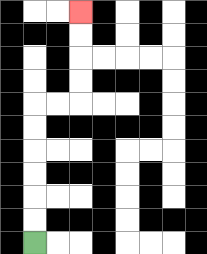{'start': '[1, 10]', 'end': '[3, 0]', 'path_directions': 'U,U,U,U,U,U,R,R,U,U,U,U', 'path_coordinates': '[[1, 10], [1, 9], [1, 8], [1, 7], [1, 6], [1, 5], [1, 4], [2, 4], [3, 4], [3, 3], [3, 2], [3, 1], [3, 0]]'}